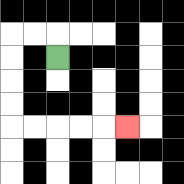{'start': '[2, 2]', 'end': '[5, 5]', 'path_directions': 'U,L,L,D,D,D,D,R,R,R,R,R', 'path_coordinates': '[[2, 2], [2, 1], [1, 1], [0, 1], [0, 2], [0, 3], [0, 4], [0, 5], [1, 5], [2, 5], [3, 5], [4, 5], [5, 5]]'}